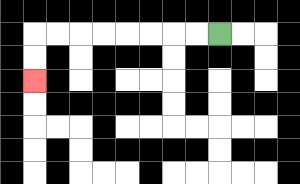{'start': '[9, 1]', 'end': '[1, 3]', 'path_directions': 'L,L,L,L,L,L,L,L,D,D', 'path_coordinates': '[[9, 1], [8, 1], [7, 1], [6, 1], [5, 1], [4, 1], [3, 1], [2, 1], [1, 1], [1, 2], [1, 3]]'}